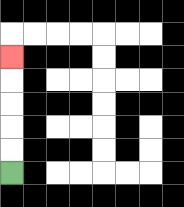{'start': '[0, 7]', 'end': '[0, 2]', 'path_directions': 'U,U,U,U,U', 'path_coordinates': '[[0, 7], [0, 6], [0, 5], [0, 4], [0, 3], [0, 2]]'}